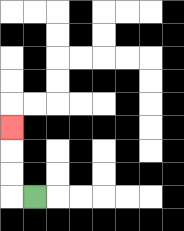{'start': '[1, 8]', 'end': '[0, 5]', 'path_directions': 'L,U,U,U', 'path_coordinates': '[[1, 8], [0, 8], [0, 7], [0, 6], [0, 5]]'}